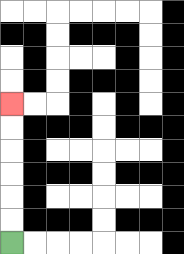{'start': '[0, 10]', 'end': '[0, 4]', 'path_directions': 'U,U,U,U,U,U', 'path_coordinates': '[[0, 10], [0, 9], [0, 8], [0, 7], [0, 6], [0, 5], [0, 4]]'}